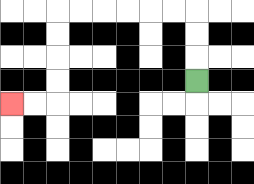{'start': '[8, 3]', 'end': '[0, 4]', 'path_directions': 'U,U,U,L,L,L,L,L,L,D,D,D,D,L,L', 'path_coordinates': '[[8, 3], [8, 2], [8, 1], [8, 0], [7, 0], [6, 0], [5, 0], [4, 0], [3, 0], [2, 0], [2, 1], [2, 2], [2, 3], [2, 4], [1, 4], [0, 4]]'}